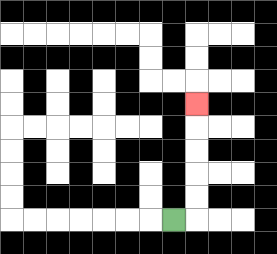{'start': '[7, 9]', 'end': '[8, 4]', 'path_directions': 'R,U,U,U,U,U', 'path_coordinates': '[[7, 9], [8, 9], [8, 8], [8, 7], [8, 6], [8, 5], [8, 4]]'}